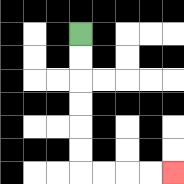{'start': '[3, 1]', 'end': '[7, 7]', 'path_directions': 'D,D,D,D,D,D,R,R,R,R', 'path_coordinates': '[[3, 1], [3, 2], [3, 3], [3, 4], [3, 5], [3, 6], [3, 7], [4, 7], [5, 7], [6, 7], [7, 7]]'}